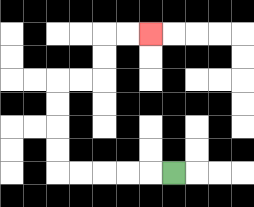{'start': '[7, 7]', 'end': '[6, 1]', 'path_directions': 'L,L,L,L,L,U,U,U,U,R,R,U,U,R,R', 'path_coordinates': '[[7, 7], [6, 7], [5, 7], [4, 7], [3, 7], [2, 7], [2, 6], [2, 5], [2, 4], [2, 3], [3, 3], [4, 3], [4, 2], [4, 1], [5, 1], [6, 1]]'}